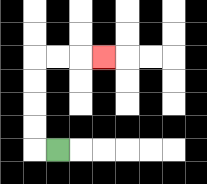{'start': '[2, 6]', 'end': '[4, 2]', 'path_directions': 'L,U,U,U,U,R,R,R', 'path_coordinates': '[[2, 6], [1, 6], [1, 5], [1, 4], [1, 3], [1, 2], [2, 2], [3, 2], [4, 2]]'}